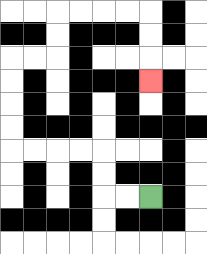{'start': '[6, 8]', 'end': '[6, 3]', 'path_directions': 'L,L,U,U,L,L,L,L,U,U,U,U,R,R,U,U,R,R,R,R,D,D,D', 'path_coordinates': '[[6, 8], [5, 8], [4, 8], [4, 7], [4, 6], [3, 6], [2, 6], [1, 6], [0, 6], [0, 5], [0, 4], [0, 3], [0, 2], [1, 2], [2, 2], [2, 1], [2, 0], [3, 0], [4, 0], [5, 0], [6, 0], [6, 1], [6, 2], [6, 3]]'}